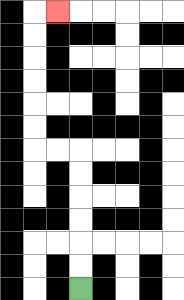{'start': '[3, 12]', 'end': '[2, 0]', 'path_directions': 'U,U,U,U,U,U,L,L,U,U,U,U,U,U,R', 'path_coordinates': '[[3, 12], [3, 11], [3, 10], [3, 9], [3, 8], [3, 7], [3, 6], [2, 6], [1, 6], [1, 5], [1, 4], [1, 3], [1, 2], [1, 1], [1, 0], [2, 0]]'}